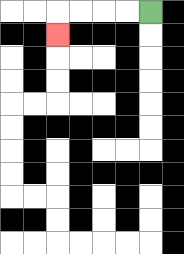{'start': '[6, 0]', 'end': '[2, 1]', 'path_directions': 'L,L,L,L,D', 'path_coordinates': '[[6, 0], [5, 0], [4, 0], [3, 0], [2, 0], [2, 1]]'}